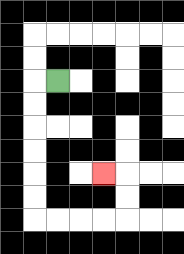{'start': '[2, 3]', 'end': '[4, 7]', 'path_directions': 'L,D,D,D,D,D,D,R,R,R,R,U,U,L', 'path_coordinates': '[[2, 3], [1, 3], [1, 4], [1, 5], [1, 6], [1, 7], [1, 8], [1, 9], [2, 9], [3, 9], [4, 9], [5, 9], [5, 8], [5, 7], [4, 7]]'}